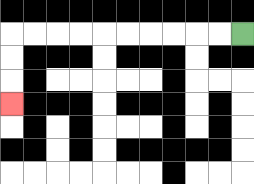{'start': '[10, 1]', 'end': '[0, 4]', 'path_directions': 'L,L,L,L,L,L,L,L,L,L,D,D,D', 'path_coordinates': '[[10, 1], [9, 1], [8, 1], [7, 1], [6, 1], [5, 1], [4, 1], [3, 1], [2, 1], [1, 1], [0, 1], [0, 2], [0, 3], [0, 4]]'}